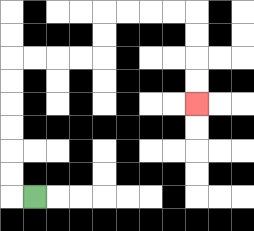{'start': '[1, 8]', 'end': '[8, 4]', 'path_directions': 'L,U,U,U,U,U,U,R,R,R,R,U,U,R,R,R,R,D,D,D,D', 'path_coordinates': '[[1, 8], [0, 8], [0, 7], [0, 6], [0, 5], [0, 4], [0, 3], [0, 2], [1, 2], [2, 2], [3, 2], [4, 2], [4, 1], [4, 0], [5, 0], [6, 0], [7, 0], [8, 0], [8, 1], [8, 2], [8, 3], [8, 4]]'}